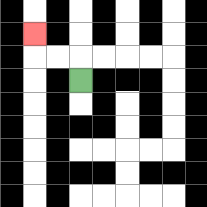{'start': '[3, 3]', 'end': '[1, 1]', 'path_directions': 'U,L,L,U', 'path_coordinates': '[[3, 3], [3, 2], [2, 2], [1, 2], [1, 1]]'}